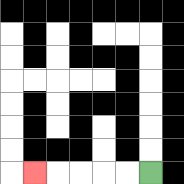{'start': '[6, 7]', 'end': '[1, 7]', 'path_directions': 'L,L,L,L,L', 'path_coordinates': '[[6, 7], [5, 7], [4, 7], [3, 7], [2, 7], [1, 7]]'}